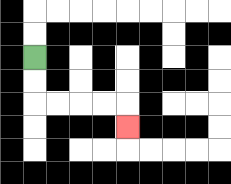{'start': '[1, 2]', 'end': '[5, 5]', 'path_directions': 'D,D,R,R,R,R,D', 'path_coordinates': '[[1, 2], [1, 3], [1, 4], [2, 4], [3, 4], [4, 4], [5, 4], [5, 5]]'}